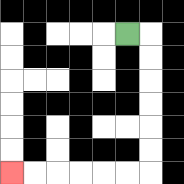{'start': '[5, 1]', 'end': '[0, 7]', 'path_directions': 'R,D,D,D,D,D,D,L,L,L,L,L,L', 'path_coordinates': '[[5, 1], [6, 1], [6, 2], [6, 3], [6, 4], [6, 5], [6, 6], [6, 7], [5, 7], [4, 7], [3, 7], [2, 7], [1, 7], [0, 7]]'}